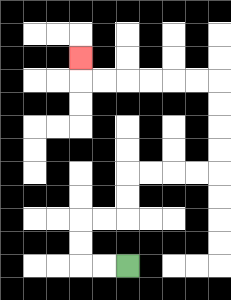{'start': '[5, 11]', 'end': '[3, 2]', 'path_directions': 'L,L,U,U,R,R,U,U,R,R,R,R,U,U,U,U,L,L,L,L,L,L,U', 'path_coordinates': '[[5, 11], [4, 11], [3, 11], [3, 10], [3, 9], [4, 9], [5, 9], [5, 8], [5, 7], [6, 7], [7, 7], [8, 7], [9, 7], [9, 6], [9, 5], [9, 4], [9, 3], [8, 3], [7, 3], [6, 3], [5, 3], [4, 3], [3, 3], [3, 2]]'}